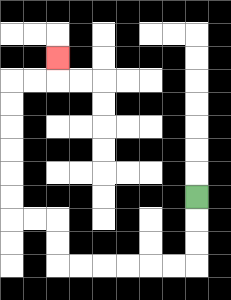{'start': '[8, 8]', 'end': '[2, 2]', 'path_directions': 'D,D,D,L,L,L,L,L,L,U,U,L,L,U,U,U,U,U,U,R,R,U', 'path_coordinates': '[[8, 8], [8, 9], [8, 10], [8, 11], [7, 11], [6, 11], [5, 11], [4, 11], [3, 11], [2, 11], [2, 10], [2, 9], [1, 9], [0, 9], [0, 8], [0, 7], [0, 6], [0, 5], [0, 4], [0, 3], [1, 3], [2, 3], [2, 2]]'}